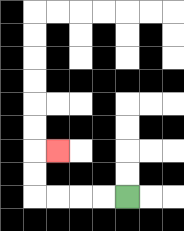{'start': '[5, 8]', 'end': '[2, 6]', 'path_directions': 'L,L,L,L,U,U,R', 'path_coordinates': '[[5, 8], [4, 8], [3, 8], [2, 8], [1, 8], [1, 7], [1, 6], [2, 6]]'}